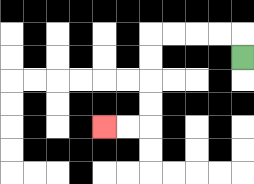{'start': '[10, 2]', 'end': '[4, 5]', 'path_directions': 'U,L,L,L,L,D,D,D,D,L,L', 'path_coordinates': '[[10, 2], [10, 1], [9, 1], [8, 1], [7, 1], [6, 1], [6, 2], [6, 3], [6, 4], [6, 5], [5, 5], [4, 5]]'}